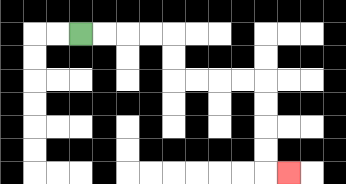{'start': '[3, 1]', 'end': '[12, 7]', 'path_directions': 'R,R,R,R,D,D,R,R,R,R,D,D,D,D,R', 'path_coordinates': '[[3, 1], [4, 1], [5, 1], [6, 1], [7, 1], [7, 2], [7, 3], [8, 3], [9, 3], [10, 3], [11, 3], [11, 4], [11, 5], [11, 6], [11, 7], [12, 7]]'}